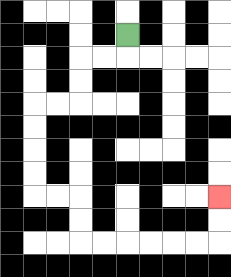{'start': '[5, 1]', 'end': '[9, 8]', 'path_directions': 'D,L,L,D,D,L,L,D,D,D,D,R,R,D,D,R,R,R,R,R,R,U,U', 'path_coordinates': '[[5, 1], [5, 2], [4, 2], [3, 2], [3, 3], [3, 4], [2, 4], [1, 4], [1, 5], [1, 6], [1, 7], [1, 8], [2, 8], [3, 8], [3, 9], [3, 10], [4, 10], [5, 10], [6, 10], [7, 10], [8, 10], [9, 10], [9, 9], [9, 8]]'}